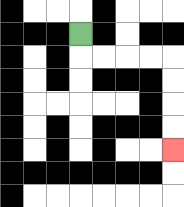{'start': '[3, 1]', 'end': '[7, 6]', 'path_directions': 'D,R,R,R,R,D,D,D,D', 'path_coordinates': '[[3, 1], [3, 2], [4, 2], [5, 2], [6, 2], [7, 2], [7, 3], [7, 4], [7, 5], [7, 6]]'}